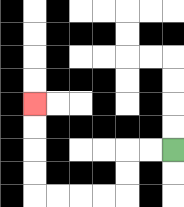{'start': '[7, 6]', 'end': '[1, 4]', 'path_directions': 'L,L,D,D,L,L,L,L,U,U,U,U', 'path_coordinates': '[[7, 6], [6, 6], [5, 6], [5, 7], [5, 8], [4, 8], [3, 8], [2, 8], [1, 8], [1, 7], [1, 6], [1, 5], [1, 4]]'}